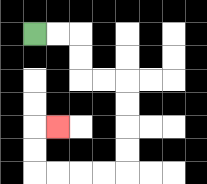{'start': '[1, 1]', 'end': '[2, 5]', 'path_directions': 'R,R,D,D,R,R,D,D,D,D,L,L,L,L,U,U,R', 'path_coordinates': '[[1, 1], [2, 1], [3, 1], [3, 2], [3, 3], [4, 3], [5, 3], [5, 4], [5, 5], [5, 6], [5, 7], [4, 7], [3, 7], [2, 7], [1, 7], [1, 6], [1, 5], [2, 5]]'}